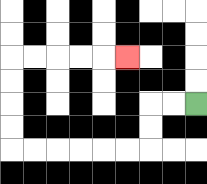{'start': '[8, 4]', 'end': '[5, 2]', 'path_directions': 'L,L,D,D,L,L,L,L,L,L,U,U,U,U,R,R,R,R,R', 'path_coordinates': '[[8, 4], [7, 4], [6, 4], [6, 5], [6, 6], [5, 6], [4, 6], [3, 6], [2, 6], [1, 6], [0, 6], [0, 5], [0, 4], [0, 3], [0, 2], [1, 2], [2, 2], [3, 2], [4, 2], [5, 2]]'}